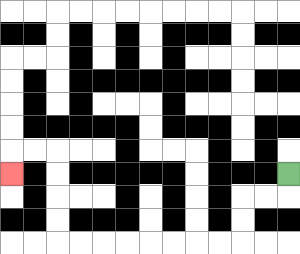{'start': '[12, 7]', 'end': '[0, 7]', 'path_directions': 'D,L,L,D,D,L,L,L,L,L,L,L,L,U,U,U,U,L,L,D', 'path_coordinates': '[[12, 7], [12, 8], [11, 8], [10, 8], [10, 9], [10, 10], [9, 10], [8, 10], [7, 10], [6, 10], [5, 10], [4, 10], [3, 10], [2, 10], [2, 9], [2, 8], [2, 7], [2, 6], [1, 6], [0, 6], [0, 7]]'}